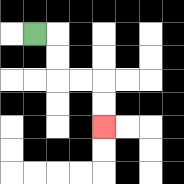{'start': '[1, 1]', 'end': '[4, 5]', 'path_directions': 'R,D,D,R,R,D,D', 'path_coordinates': '[[1, 1], [2, 1], [2, 2], [2, 3], [3, 3], [4, 3], [4, 4], [4, 5]]'}